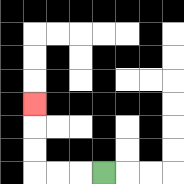{'start': '[4, 7]', 'end': '[1, 4]', 'path_directions': 'L,L,L,U,U,U', 'path_coordinates': '[[4, 7], [3, 7], [2, 7], [1, 7], [1, 6], [1, 5], [1, 4]]'}